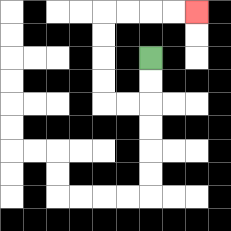{'start': '[6, 2]', 'end': '[8, 0]', 'path_directions': 'D,D,L,L,U,U,U,U,R,R,R,R', 'path_coordinates': '[[6, 2], [6, 3], [6, 4], [5, 4], [4, 4], [4, 3], [4, 2], [4, 1], [4, 0], [5, 0], [6, 0], [7, 0], [8, 0]]'}